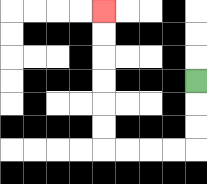{'start': '[8, 3]', 'end': '[4, 0]', 'path_directions': 'D,D,D,L,L,L,L,U,U,U,U,U,U', 'path_coordinates': '[[8, 3], [8, 4], [8, 5], [8, 6], [7, 6], [6, 6], [5, 6], [4, 6], [4, 5], [4, 4], [4, 3], [4, 2], [4, 1], [4, 0]]'}